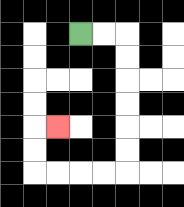{'start': '[3, 1]', 'end': '[2, 5]', 'path_directions': 'R,R,D,D,D,D,D,D,L,L,L,L,U,U,R', 'path_coordinates': '[[3, 1], [4, 1], [5, 1], [5, 2], [5, 3], [5, 4], [5, 5], [5, 6], [5, 7], [4, 7], [3, 7], [2, 7], [1, 7], [1, 6], [1, 5], [2, 5]]'}